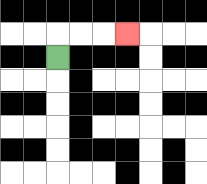{'start': '[2, 2]', 'end': '[5, 1]', 'path_directions': 'U,R,R,R', 'path_coordinates': '[[2, 2], [2, 1], [3, 1], [4, 1], [5, 1]]'}